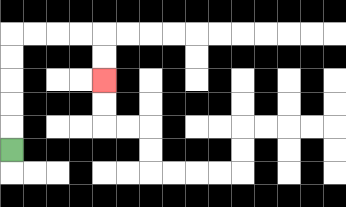{'start': '[0, 6]', 'end': '[4, 3]', 'path_directions': 'U,U,U,U,U,R,R,R,R,D,D', 'path_coordinates': '[[0, 6], [0, 5], [0, 4], [0, 3], [0, 2], [0, 1], [1, 1], [2, 1], [3, 1], [4, 1], [4, 2], [4, 3]]'}